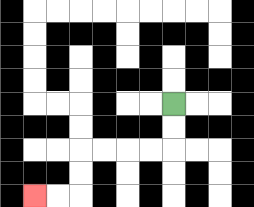{'start': '[7, 4]', 'end': '[1, 8]', 'path_directions': 'D,D,L,L,L,L,D,D,L,L', 'path_coordinates': '[[7, 4], [7, 5], [7, 6], [6, 6], [5, 6], [4, 6], [3, 6], [3, 7], [3, 8], [2, 8], [1, 8]]'}